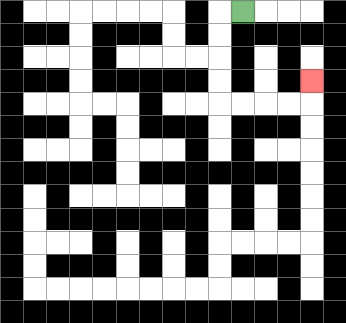{'start': '[10, 0]', 'end': '[13, 3]', 'path_directions': 'L,D,D,D,D,R,R,R,R,U', 'path_coordinates': '[[10, 0], [9, 0], [9, 1], [9, 2], [9, 3], [9, 4], [10, 4], [11, 4], [12, 4], [13, 4], [13, 3]]'}